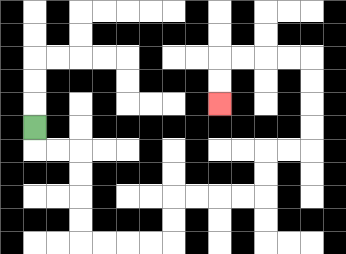{'start': '[1, 5]', 'end': '[9, 4]', 'path_directions': 'D,R,R,D,D,D,D,R,R,R,R,U,U,R,R,R,R,U,U,R,R,U,U,U,U,L,L,L,L,D,D', 'path_coordinates': '[[1, 5], [1, 6], [2, 6], [3, 6], [3, 7], [3, 8], [3, 9], [3, 10], [4, 10], [5, 10], [6, 10], [7, 10], [7, 9], [7, 8], [8, 8], [9, 8], [10, 8], [11, 8], [11, 7], [11, 6], [12, 6], [13, 6], [13, 5], [13, 4], [13, 3], [13, 2], [12, 2], [11, 2], [10, 2], [9, 2], [9, 3], [9, 4]]'}